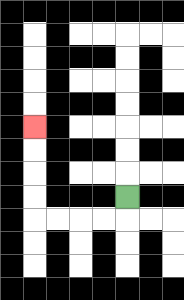{'start': '[5, 8]', 'end': '[1, 5]', 'path_directions': 'D,L,L,L,L,U,U,U,U', 'path_coordinates': '[[5, 8], [5, 9], [4, 9], [3, 9], [2, 9], [1, 9], [1, 8], [1, 7], [1, 6], [1, 5]]'}